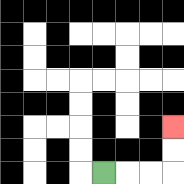{'start': '[4, 7]', 'end': '[7, 5]', 'path_directions': 'R,R,R,U,U', 'path_coordinates': '[[4, 7], [5, 7], [6, 7], [7, 7], [7, 6], [7, 5]]'}